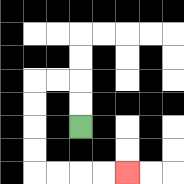{'start': '[3, 5]', 'end': '[5, 7]', 'path_directions': 'U,U,L,L,D,D,D,D,R,R,R,R', 'path_coordinates': '[[3, 5], [3, 4], [3, 3], [2, 3], [1, 3], [1, 4], [1, 5], [1, 6], [1, 7], [2, 7], [3, 7], [4, 7], [5, 7]]'}